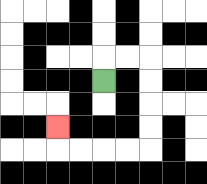{'start': '[4, 3]', 'end': '[2, 5]', 'path_directions': 'U,R,R,D,D,D,D,L,L,L,L,U', 'path_coordinates': '[[4, 3], [4, 2], [5, 2], [6, 2], [6, 3], [6, 4], [6, 5], [6, 6], [5, 6], [4, 6], [3, 6], [2, 6], [2, 5]]'}